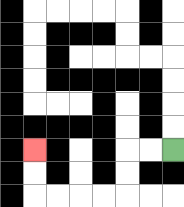{'start': '[7, 6]', 'end': '[1, 6]', 'path_directions': 'L,L,D,D,L,L,L,L,U,U', 'path_coordinates': '[[7, 6], [6, 6], [5, 6], [5, 7], [5, 8], [4, 8], [3, 8], [2, 8], [1, 8], [1, 7], [1, 6]]'}